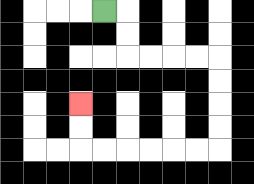{'start': '[4, 0]', 'end': '[3, 4]', 'path_directions': 'R,D,D,R,R,R,R,D,D,D,D,L,L,L,L,L,L,U,U', 'path_coordinates': '[[4, 0], [5, 0], [5, 1], [5, 2], [6, 2], [7, 2], [8, 2], [9, 2], [9, 3], [9, 4], [9, 5], [9, 6], [8, 6], [7, 6], [6, 6], [5, 6], [4, 6], [3, 6], [3, 5], [3, 4]]'}